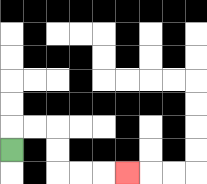{'start': '[0, 6]', 'end': '[5, 7]', 'path_directions': 'U,R,R,D,D,R,R,R', 'path_coordinates': '[[0, 6], [0, 5], [1, 5], [2, 5], [2, 6], [2, 7], [3, 7], [4, 7], [5, 7]]'}